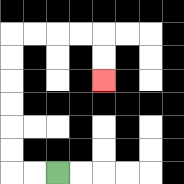{'start': '[2, 7]', 'end': '[4, 3]', 'path_directions': 'L,L,U,U,U,U,U,U,R,R,R,R,D,D', 'path_coordinates': '[[2, 7], [1, 7], [0, 7], [0, 6], [0, 5], [0, 4], [0, 3], [0, 2], [0, 1], [1, 1], [2, 1], [3, 1], [4, 1], [4, 2], [4, 3]]'}